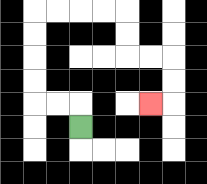{'start': '[3, 5]', 'end': '[6, 4]', 'path_directions': 'U,L,L,U,U,U,U,R,R,R,R,D,D,R,R,D,D,L', 'path_coordinates': '[[3, 5], [3, 4], [2, 4], [1, 4], [1, 3], [1, 2], [1, 1], [1, 0], [2, 0], [3, 0], [4, 0], [5, 0], [5, 1], [5, 2], [6, 2], [7, 2], [7, 3], [7, 4], [6, 4]]'}